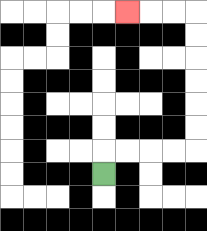{'start': '[4, 7]', 'end': '[5, 0]', 'path_directions': 'U,R,R,R,R,U,U,U,U,U,U,L,L,L', 'path_coordinates': '[[4, 7], [4, 6], [5, 6], [6, 6], [7, 6], [8, 6], [8, 5], [8, 4], [8, 3], [8, 2], [8, 1], [8, 0], [7, 0], [6, 0], [5, 0]]'}